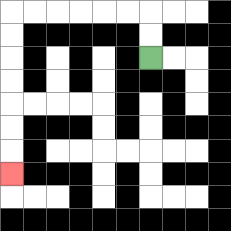{'start': '[6, 2]', 'end': '[0, 7]', 'path_directions': 'U,U,L,L,L,L,L,L,D,D,D,D,D,D,D', 'path_coordinates': '[[6, 2], [6, 1], [6, 0], [5, 0], [4, 0], [3, 0], [2, 0], [1, 0], [0, 0], [0, 1], [0, 2], [0, 3], [0, 4], [0, 5], [0, 6], [0, 7]]'}